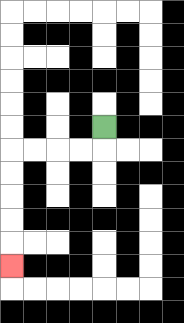{'start': '[4, 5]', 'end': '[0, 11]', 'path_directions': 'D,L,L,L,L,D,D,D,D,D', 'path_coordinates': '[[4, 5], [4, 6], [3, 6], [2, 6], [1, 6], [0, 6], [0, 7], [0, 8], [0, 9], [0, 10], [0, 11]]'}